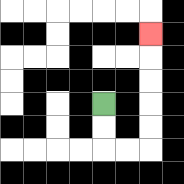{'start': '[4, 4]', 'end': '[6, 1]', 'path_directions': 'D,D,R,R,U,U,U,U,U', 'path_coordinates': '[[4, 4], [4, 5], [4, 6], [5, 6], [6, 6], [6, 5], [6, 4], [6, 3], [6, 2], [6, 1]]'}